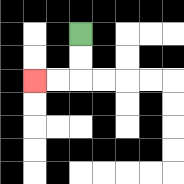{'start': '[3, 1]', 'end': '[1, 3]', 'path_directions': 'D,D,L,L', 'path_coordinates': '[[3, 1], [3, 2], [3, 3], [2, 3], [1, 3]]'}